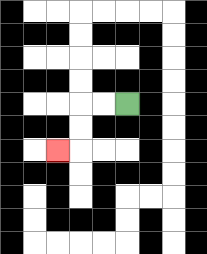{'start': '[5, 4]', 'end': '[2, 6]', 'path_directions': 'L,L,D,D,L', 'path_coordinates': '[[5, 4], [4, 4], [3, 4], [3, 5], [3, 6], [2, 6]]'}